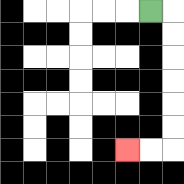{'start': '[6, 0]', 'end': '[5, 6]', 'path_directions': 'R,D,D,D,D,D,D,L,L', 'path_coordinates': '[[6, 0], [7, 0], [7, 1], [7, 2], [7, 3], [7, 4], [7, 5], [7, 6], [6, 6], [5, 6]]'}